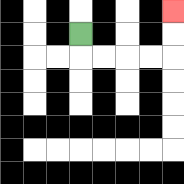{'start': '[3, 1]', 'end': '[7, 0]', 'path_directions': 'D,R,R,R,R,U,U', 'path_coordinates': '[[3, 1], [3, 2], [4, 2], [5, 2], [6, 2], [7, 2], [7, 1], [7, 0]]'}